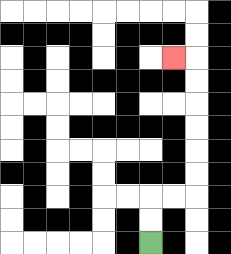{'start': '[6, 10]', 'end': '[7, 2]', 'path_directions': 'U,U,R,R,U,U,U,U,U,U,L', 'path_coordinates': '[[6, 10], [6, 9], [6, 8], [7, 8], [8, 8], [8, 7], [8, 6], [8, 5], [8, 4], [8, 3], [8, 2], [7, 2]]'}